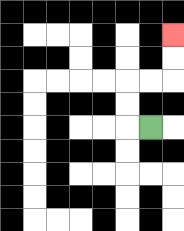{'start': '[6, 5]', 'end': '[7, 1]', 'path_directions': 'L,U,U,R,R,U,U', 'path_coordinates': '[[6, 5], [5, 5], [5, 4], [5, 3], [6, 3], [7, 3], [7, 2], [7, 1]]'}